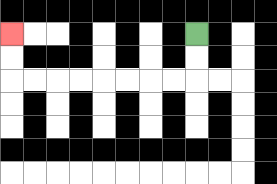{'start': '[8, 1]', 'end': '[0, 1]', 'path_directions': 'D,D,L,L,L,L,L,L,L,L,U,U', 'path_coordinates': '[[8, 1], [8, 2], [8, 3], [7, 3], [6, 3], [5, 3], [4, 3], [3, 3], [2, 3], [1, 3], [0, 3], [0, 2], [0, 1]]'}